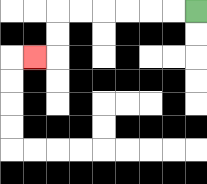{'start': '[8, 0]', 'end': '[1, 2]', 'path_directions': 'L,L,L,L,L,L,D,D,L', 'path_coordinates': '[[8, 0], [7, 0], [6, 0], [5, 0], [4, 0], [3, 0], [2, 0], [2, 1], [2, 2], [1, 2]]'}